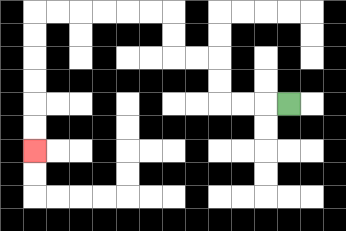{'start': '[12, 4]', 'end': '[1, 6]', 'path_directions': 'L,L,L,U,U,L,L,U,U,L,L,L,L,L,L,D,D,D,D,D,D', 'path_coordinates': '[[12, 4], [11, 4], [10, 4], [9, 4], [9, 3], [9, 2], [8, 2], [7, 2], [7, 1], [7, 0], [6, 0], [5, 0], [4, 0], [3, 0], [2, 0], [1, 0], [1, 1], [1, 2], [1, 3], [1, 4], [1, 5], [1, 6]]'}